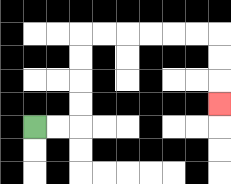{'start': '[1, 5]', 'end': '[9, 4]', 'path_directions': 'R,R,U,U,U,U,R,R,R,R,R,R,D,D,D', 'path_coordinates': '[[1, 5], [2, 5], [3, 5], [3, 4], [3, 3], [3, 2], [3, 1], [4, 1], [5, 1], [6, 1], [7, 1], [8, 1], [9, 1], [9, 2], [9, 3], [9, 4]]'}